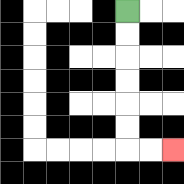{'start': '[5, 0]', 'end': '[7, 6]', 'path_directions': 'D,D,D,D,D,D,R,R', 'path_coordinates': '[[5, 0], [5, 1], [5, 2], [5, 3], [5, 4], [5, 5], [5, 6], [6, 6], [7, 6]]'}